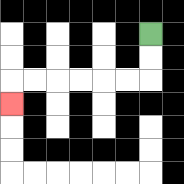{'start': '[6, 1]', 'end': '[0, 4]', 'path_directions': 'D,D,L,L,L,L,L,L,D', 'path_coordinates': '[[6, 1], [6, 2], [6, 3], [5, 3], [4, 3], [3, 3], [2, 3], [1, 3], [0, 3], [0, 4]]'}